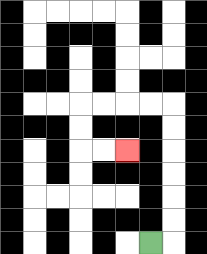{'start': '[6, 10]', 'end': '[5, 6]', 'path_directions': 'R,U,U,U,U,U,U,L,L,L,L,D,D,R,R', 'path_coordinates': '[[6, 10], [7, 10], [7, 9], [7, 8], [7, 7], [7, 6], [7, 5], [7, 4], [6, 4], [5, 4], [4, 4], [3, 4], [3, 5], [3, 6], [4, 6], [5, 6]]'}